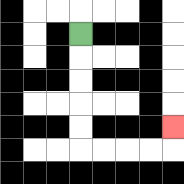{'start': '[3, 1]', 'end': '[7, 5]', 'path_directions': 'D,D,D,D,D,R,R,R,R,U', 'path_coordinates': '[[3, 1], [3, 2], [3, 3], [3, 4], [3, 5], [3, 6], [4, 6], [5, 6], [6, 6], [7, 6], [7, 5]]'}